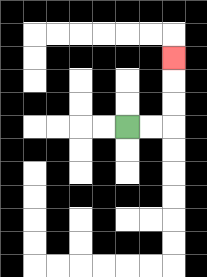{'start': '[5, 5]', 'end': '[7, 2]', 'path_directions': 'R,R,U,U,U', 'path_coordinates': '[[5, 5], [6, 5], [7, 5], [7, 4], [7, 3], [7, 2]]'}